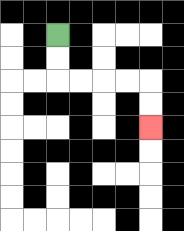{'start': '[2, 1]', 'end': '[6, 5]', 'path_directions': 'D,D,R,R,R,R,D,D', 'path_coordinates': '[[2, 1], [2, 2], [2, 3], [3, 3], [4, 3], [5, 3], [6, 3], [6, 4], [6, 5]]'}